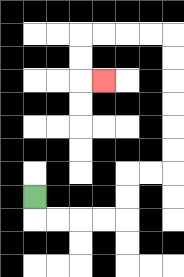{'start': '[1, 8]', 'end': '[4, 3]', 'path_directions': 'D,R,R,R,R,U,U,R,R,U,U,U,U,U,U,L,L,L,L,D,D,R', 'path_coordinates': '[[1, 8], [1, 9], [2, 9], [3, 9], [4, 9], [5, 9], [5, 8], [5, 7], [6, 7], [7, 7], [7, 6], [7, 5], [7, 4], [7, 3], [7, 2], [7, 1], [6, 1], [5, 1], [4, 1], [3, 1], [3, 2], [3, 3], [4, 3]]'}